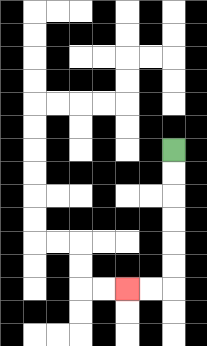{'start': '[7, 6]', 'end': '[5, 12]', 'path_directions': 'D,D,D,D,D,D,L,L', 'path_coordinates': '[[7, 6], [7, 7], [7, 8], [7, 9], [7, 10], [7, 11], [7, 12], [6, 12], [5, 12]]'}